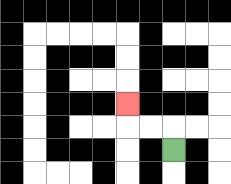{'start': '[7, 6]', 'end': '[5, 4]', 'path_directions': 'U,L,L,U', 'path_coordinates': '[[7, 6], [7, 5], [6, 5], [5, 5], [5, 4]]'}